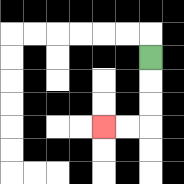{'start': '[6, 2]', 'end': '[4, 5]', 'path_directions': 'D,D,D,L,L', 'path_coordinates': '[[6, 2], [6, 3], [6, 4], [6, 5], [5, 5], [4, 5]]'}